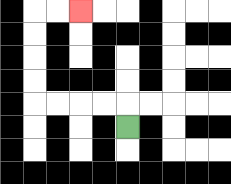{'start': '[5, 5]', 'end': '[3, 0]', 'path_directions': 'U,L,L,L,L,U,U,U,U,R,R', 'path_coordinates': '[[5, 5], [5, 4], [4, 4], [3, 4], [2, 4], [1, 4], [1, 3], [1, 2], [1, 1], [1, 0], [2, 0], [3, 0]]'}